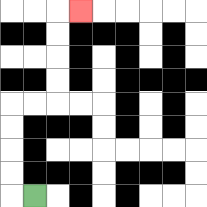{'start': '[1, 8]', 'end': '[3, 0]', 'path_directions': 'L,U,U,U,U,R,R,U,U,U,U,R', 'path_coordinates': '[[1, 8], [0, 8], [0, 7], [0, 6], [0, 5], [0, 4], [1, 4], [2, 4], [2, 3], [2, 2], [2, 1], [2, 0], [3, 0]]'}